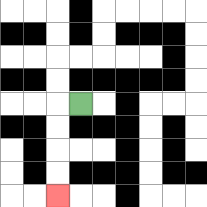{'start': '[3, 4]', 'end': '[2, 8]', 'path_directions': 'L,D,D,D,D', 'path_coordinates': '[[3, 4], [2, 4], [2, 5], [2, 6], [2, 7], [2, 8]]'}